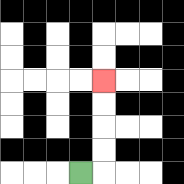{'start': '[3, 7]', 'end': '[4, 3]', 'path_directions': 'R,U,U,U,U', 'path_coordinates': '[[3, 7], [4, 7], [4, 6], [4, 5], [4, 4], [4, 3]]'}